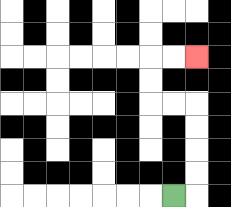{'start': '[7, 8]', 'end': '[8, 2]', 'path_directions': 'R,U,U,U,U,L,L,U,U,R,R', 'path_coordinates': '[[7, 8], [8, 8], [8, 7], [8, 6], [8, 5], [8, 4], [7, 4], [6, 4], [6, 3], [6, 2], [7, 2], [8, 2]]'}